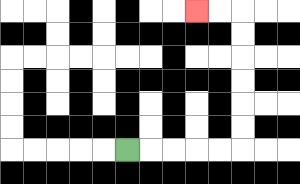{'start': '[5, 6]', 'end': '[8, 0]', 'path_directions': 'R,R,R,R,R,U,U,U,U,U,U,L,L', 'path_coordinates': '[[5, 6], [6, 6], [7, 6], [8, 6], [9, 6], [10, 6], [10, 5], [10, 4], [10, 3], [10, 2], [10, 1], [10, 0], [9, 0], [8, 0]]'}